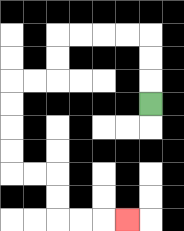{'start': '[6, 4]', 'end': '[5, 9]', 'path_directions': 'U,U,U,L,L,L,L,D,D,L,L,D,D,D,D,R,R,D,D,R,R,R', 'path_coordinates': '[[6, 4], [6, 3], [6, 2], [6, 1], [5, 1], [4, 1], [3, 1], [2, 1], [2, 2], [2, 3], [1, 3], [0, 3], [0, 4], [0, 5], [0, 6], [0, 7], [1, 7], [2, 7], [2, 8], [2, 9], [3, 9], [4, 9], [5, 9]]'}